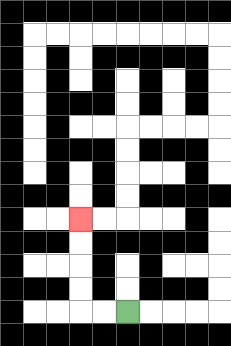{'start': '[5, 13]', 'end': '[3, 9]', 'path_directions': 'L,L,U,U,U,U', 'path_coordinates': '[[5, 13], [4, 13], [3, 13], [3, 12], [3, 11], [3, 10], [3, 9]]'}